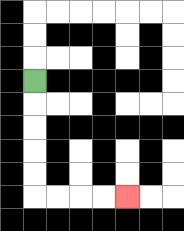{'start': '[1, 3]', 'end': '[5, 8]', 'path_directions': 'D,D,D,D,D,R,R,R,R', 'path_coordinates': '[[1, 3], [1, 4], [1, 5], [1, 6], [1, 7], [1, 8], [2, 8], [3, 8], [4, 8], [5, 8]]'}